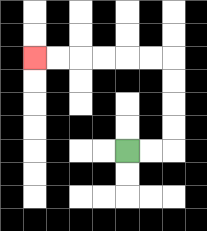{'start': '[5, 6]', 'end': '[1, 2]', 'path_directions': 'R,R,U,U,U,U,L,L,L,L,L,L', 'path_coordinates': '[[5, 6], [6, 6], [7, 6], [7, 5], [7, 4], [7, 3], [7, 2], [6, 2], [5, 2], [4, 2], [3, 2], [2, 2], [1, 2]]'}